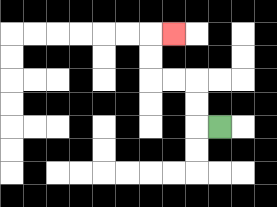{'start': '[9, 5]', 'end': '[7, 1]', 'path_directions': 'L,U,U,L,L,U,U,R', 'path_coordinates': '[[9, 5], [8, 5], [8, 4], [8, 3], [7, 3], [6, 3], [6, 2], [6, 1], [7, 1]]'}